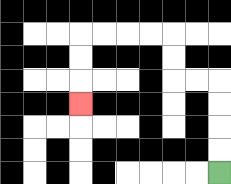{'start': '[9, 7]', 'end': '[3, 4]', 'path_directions': 'U,U,U,U,L,L,U,U,L,L,L,L,D,D,D', 'path_coordinates': '[[9, 7], [9, 6], [9, 5], [9, 4], [9, 3], [8, 3], [7, 3], [7, 2], [7, 1], [6, 1], [5, 1], [4, 1], [3, 1], [3, 2], [3, 3], [3, 4]]'}